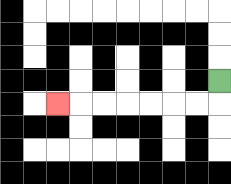{'start': '[9, 3]', 'end': '[2, 4]', 'path_directions': 'D,L,L,L,L,L,L,L', 'path_coordinates': '[[9, 3], [9, 4], [8, 4], [7, 4], [6, 4], [5, 4], [4, 4], [3, 4], [2, 4]]'}